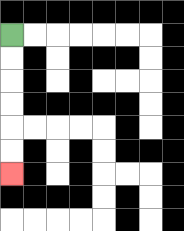{'start': '[0, 1]', 'end': '[0, 7]', 'path_directions': 'D,D,D,D,D,D', 'path_coordinates': '[[0, 1], [0, 2], [0, 3], [0, 4], [0, 5], [0, 6], [0, 7]]'}